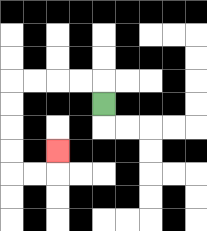{'start': '[4, 4]', 'end': '[2, 6]', 'path_directions': 'U,L,L,L,L,D,D,D,D,R,R,U', 'path_coordinates': '[[4, 4], [4, 3], [3, 3], [2, 3], [1, 3], [0, 3], [0, 4], [0, 5], [0, 6], [0, 7], [1, 7], [2, 7], [2, 6]]'}